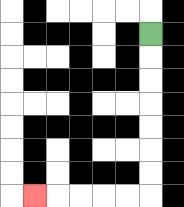{'start': '[6, 1]', 'end': '[1, 8]', 'path_directions': 'D,D,D,D,D,D,D,L,L,L,L,L', 'path_coordinates': '[[6, 1], [6, 2], [6, 3], [6, 4], [6, 5], [6, 6], [6, 7], [6, 8], [5, 8], [4, 8], [3, 8], [2, 8], [1, 8]]'}